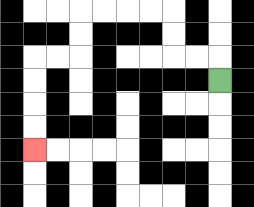{'start': '[9, 3]', 'end': '[1, 6]', 'path_directions': 'U,L,L,U,U,L,L,L,L,D,D,L,L,D,D,D,D', 'path_coordinates': '[[9, 3], [9, 2], [8, 2], [7, 2], [7, 1], [7, 0], [6, 0], [5, 0], [4, 0], [3, 0], [3, 1], [3, 2], [2, 2], [1, 2], [1, 3], [1, 4], [1, 5], [1, 6]]'}